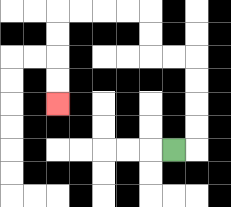{'start': '[7, 6]', 'end': '[2, 4]', 'path_directions': 'R,U,U,U,U,L,L,U,U,L,L,L,L,D,D,D,D', 'path_coordinates': '[[7, 6], [8, 6], [8, 5], [8, 4], [8, 3], [8, 2], [7, 2], [6, 2], [6, 1], [6, 0], [5, 0], [4, 0], [3, 0], [2, 0], [2, 1], [2, 2], [2, 3], [2, 4]]'}